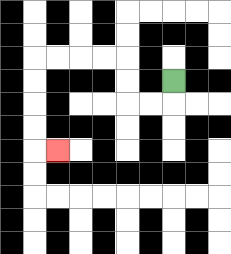{'start': '[7, 3]', 'end': '[2, 6]', 'path_directions': 'D,L,L,U,U,L,L,L,L,D,D,D,D,R', 'path_coordinates': '[[7, 3], [7, 4], [6, 4], [5, 4], [5, 3], [5, 2], [4, 2], [3, 2], [2, 2], [1, 2], [1, 3], [1, 4], [1, 5], [1, 6], [2, 6]]'}